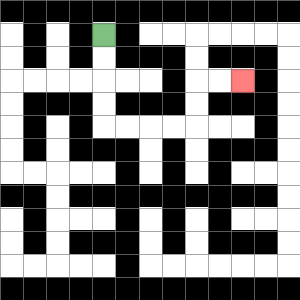{'start': '[4, 1]', 'end': '[10, 3]', 'path_directions': 'D,D,D,D,R,R,R,R,U,U,R,R', 'path_coordinates': '[[4, 1], [4, 2], [4, 3], [4, 4], [4, 5], [5, 5], [6, 5], [7, 5], [8, 5], [8, 4], [8, 3], [9, 3], [10, 3]]'}